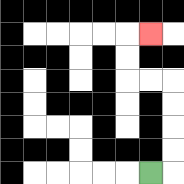{'start': '[6, 7]', 'end': '[6, 1]', 'path_directions': 'R,U,U,U,U,L,L,U,U,R', 'path_coordinates': '[[6, 7], [7, 7], [7, 6], [7, 5], [7, 4], [7, 3], [6, 3], [5, 3], [5, 2], [5, 1], [6, 1]]'}